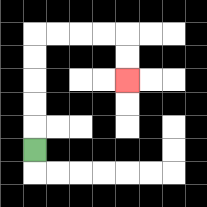{'start': '[1, 6]', 'end': '[5, 3]', 'path_directions': 'U,U,U,U,U,R,R,R,R,D,D', 'path_coordinates': '[[1, 6], [1, 5], [1, 4], [1, 3], [1, 2], [1, 1], [2, 1], [3, 1], [4, 1], [5, 1], [5, 2], [5, 3]]'}